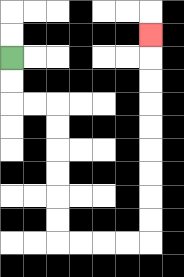{'start': '[0, 2]', 'end': '[6, 1]', 'path_directions': 'D,D,R,R,D,D,D,D,D,D,R,R,R,R,U,U,U,U,U,U,U,U,U', 'path_coordinates': '[[0, 2], [0, 3], [0, 4], [1, 4], [2, 4], [2, 5], [2, 6], [2, 7], [2, 8], [2, 9], [2, 10], [3, 10], [4, 10], [5, 10], [6, 10], [6, 9], [6, 8], [6, 7], [6, 6], [6, 5], [6, 4], [6, 3], [6, 2], [6, 1]]'}